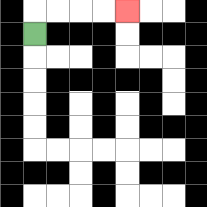{'start': '[1, 1]', 'end': '[5, 0]', 'path_directions': 'U,R,R,R,R', 'path_coordinates': '[[1, 1], [1, 0], [2, 0], [3, 0], [4, 0], [5, 0]]'}